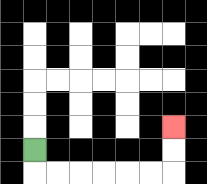{'start': '[1, 6]', 'end': '[7, 5]', 'path_directions': 'D,R,R,R,R,R,R,U,U', 'path_coordinates': '[[1, 6], [1, 7], [2, 7], [3, 7], [4, 7], [5, 7], [6, 7], [7, 7], [7, 6], [7, 5]]'}